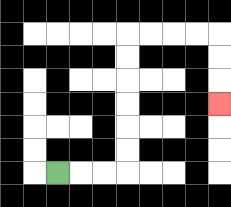{'start': '[2, 7]', 'end': '[9, 4]', 'path_directions': 'R,R,R,U,U,U,U,U,U,R,R,R,R,D,D,D', 'path_coordinates': '[[2, 7], [3, 7], [4, 7], [5, 7], [5, 6], [5, 5], [5, 4], [5, 3], [5, 2], [5, 1], [6, 1], [7, 1], [8, 1], [9, 1], [9, 2], [9, 3], [9, 4]]'}